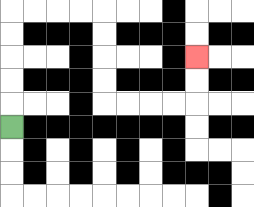{'start': '[0, 5]', 'end': '[8, 2]', 'path_directions': 'U,U,U,U,U,R,R,R,R,D,D,D,D,R,R,R,R,U,U', 'path_coordinates': '[[0, 5], [0, 4], [0, 3], [0, 2], [0, 1], [0, 0], [1, 0], [2, 0], [3, 0], [4, 0], [4, 1], [4, 2], [4, 3], [4, 4], [5, 4], [6, 4], [7, 4], [8, 4], [8, 3], [8, 2]]'}